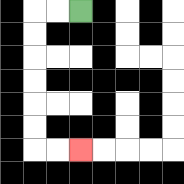{'start': '[3, 0]', 'end': '[3, 6]', 'path_directions': 'L,L,D,D,D,D,D,D,R,R', 'path_coordinates': '[[3, 0], [2, 0], [1, 0], [1, 1], [1, 2], [1, 3], [1, 4], [1, 5], [1, 6], [2, 6], [3, 6]]'}